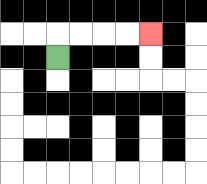{'start': '[2, 2]', 'end': '[6, 1]', 'path_directions': 'U,R,R,R,R', 'path_coordinates': '[[2, 2], [2, 1], [3, 1], [4, 1], [5, 1], [6, 1]]'}